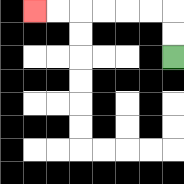{'start': '[7, 2]', 'end': '[1, 0]', 'path_directions': 'U,U,L,L,L,L,L,L', 'path_coordinates': '[[7, 2], [7, 1], [7, 0], [6, 0], [5, 0], [4, 0], [3, 0], [2, 0], [1, 0]]'}